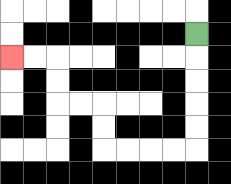{'start': '[8, 1]', 'end': '[0, 2]', 'path_directions': 'D,D,D,D,D,L,L,L,L,U,U,L,L,U,U,L,L', 'path_coordinates': '[[8, 1], [8, 2], [8, 3], [8, 4], [8, 5], [8, 6], [7, 6], [6, 6], [5, 6], [4, 6], [4, 5], [4, 4], [3, 4], [2, 4], [2, 3], [2, 2], [1, 2], [0, 2]]'}